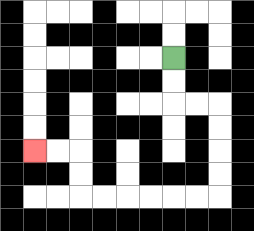{'start': '[7, 2]', 'end': '[1, 6]', 'path_directions': 'D,D,R,R,D,D,D,D,L,L,L,L,L,L,U,U,L,L', 'path_coordinates': '[[7, 2], [7, 3], [7, 4], [8, 4], [9, 4], [9, 5], [9, 6], [9, 7], [9, 8], [8, 8], [7, 8], [6, 8], [5, 8], [4, 8], [3, 8], [3, 7], [3, 6], [2, 6], [1, 6]]'}